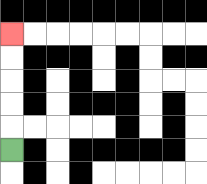{'start': '[0, 6]', 'end': '[0, 1]', 'path_directions': 'U,U,U,U,U', 'path_coordinates': '[[0, 6], [0, 5], [0, 4], [0, 3], [0, 2], [0, 1]]'}